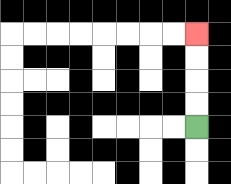{'start': '[8, 5]', 'end': '[8, 1]', 'path_directions': 'U,U,U,U', 'path_coordinates': '[[8, 5], [8, 4], [8, 3], [8, 2], [8, 1]]'}